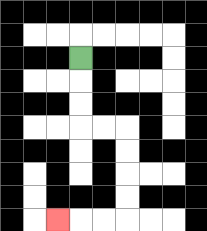{'start': '[3, 2]', 'end': '[2, 9]', 'path_directions': 'D,D,D,R,R,D,D,D,D,L,L,L', 'path_coordinates': '[[3, 2], [3, 3], [3, 4], [3, 5], [4, 5], [5, 5], [5, 6], [5, 7], [5, 8], [5, 9], [4, 9], [3, 9], [2, 9]]'}